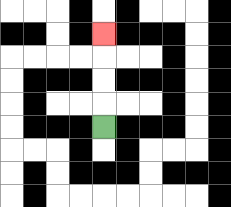{'start': '[4, 5]', 'end': '[4, 1]', 'path_directions': 'U,U,U,U', 'path_coordinates': '[[4, 5], [4, 4], [4, 3], [4, 2], [4, 1]]'}